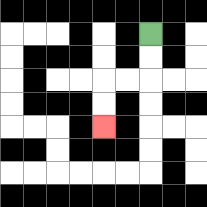{'start': '[6, 1]', 'end': '[4, 5]', 'path_directions': 'D,D,L,L,D,D', 'path_coordinates': '[[6, 1], [6, 2], [6, 3], [5, 3], [4, 3], [4, 4], [4, 5]]'}